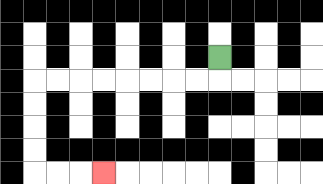{'start': '[9, 2]', 'end': '[4, 7]', 'path_directions': 'D,L,L,L,L,L,L,L,L,D,D,D,D,R,R,R', 'path_coordinates': '[[9, 2], [9, 3], [8, 3], [7, 3], [6, 3], [5, 3], [4, 3], [3, 3], [2, 3], [1, 3], [1, 4], [1, 5], [1, 6], [1, 7], [2, 7], [3, 7], [4, 7]]'}